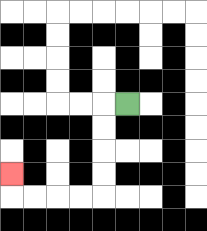{'start': '[5, 4]', 'end': '[0, 7]', 'path_directions': 'L,D,D,D,D,L,L,L,L,U', 'path_coordinates': '[[5, 4], [4, 4], [4, 5], [4, 6], [4, 7], [4, 8], [3, 8], [2, 8], [1, 8], [0, 8], [0, 7]]'}